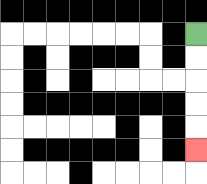{'start': '[8, 1]', 'end': '[8, 6]', 'path_directions': 'D,D,D,D,D', 'path_coordinates': '[[8, 1], [8, 2], [8, 3], [8, 4], [8, 5], [8, 6]]'}